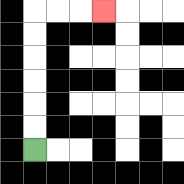{'start': '[1, 6]', 'end': '[4, 0]', 'path_directions': 'U,U,U,U,U,U,R,R,R', 'path_coordinates': '[[1, 6], [1, 5], [1, 4], [1, 3], [1, 2], [1, 1], [1, 0], [2, 0], [3, 0], [4, 0]]'}